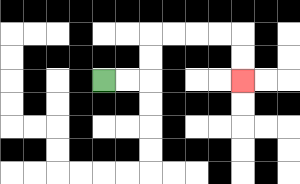{'start': '[4, 3]', 'end': '[10, 3]', 'path_directions': 'R,R,U,U,R,R,R,R,D,D', 'path_coordinates': '[[4, 3], [5, 3], [6, 3], [6, 2], [6, 1], [7, 1], [8, 1], [9, 1], [10, 1], [10, 2], [10, 3]]'}